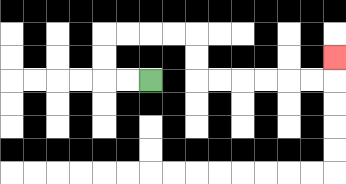{'start': '[6, 3]', 'end': '[14, 2]', 'path_directions': 'L,L,U,U,R,R,R,R,D,D,R,R,R,R,R,R,U', 'path_coordinates': '[[6, 3], [5, 3], [4, 3], [4, 2], [4, 1], [5, 1], [6, 1], [7, 1], [8, 1], [8, 2], [8, 3], [9, 3], [10, 3], [11, 3], [12, 3], [13, 3], [14, 3], [14, 2]]'}